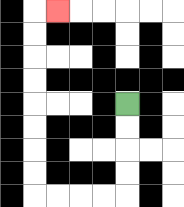{'start': '[5, 4]', 'end': '[2, 0]', 'path_directions': 'D,D,D,D,L,L,L,L,U,U,U,U,U,U,U,U,R', 'path_coordinates': '[[5, 4], [5, 5], [5, 6], [5, 7], [5, 8], [4, 8], [3, 8], [2, 8], [1, 8], [1, 7], [1, 6], [1, 5], [1, 4], [1, 3], [1, 2], [1, 1], [1, 0], [2, 0]]'}